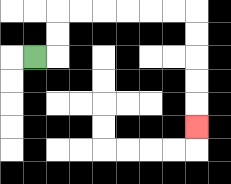{'start': '[1, 2]', 'end': '[8, 5]', 'path_directions': 'R,U,U,R,R,R,R,R,R,D,D,D,D,D', 'path_coordinates': '[[1, 2], [2, 2], [2, 1], [2, 0], [3, 0], [4, 0], [5, 0], [6, 0], [7, 0], [8, 0], [8, 1], [8, 2], [8, 3], [8, 4], [8, 5]]'}